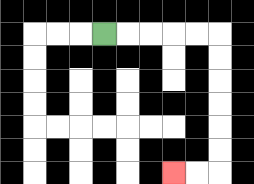{'start': '[4, 1]', 'end': '[7, 7]', 'path_directions': 'R,R,R,R,R,D,D,D,D,D,D,L,L', 'path_coordinates': '[[4, 1], [5, 1], [6, 1], [7, 1], [8, 1], [9, 1], [9, 2], [9, 3], [9, 4], [9, 5], [9, 6], [9, 7], [8, 7], [7, 7]]'}